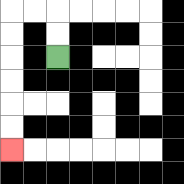{'start': '[2, 2]', 'end': '[0, 6]', 'path_directions': 'U,U,L,L,D,D,D,D,D,D', 'path_coordinates': '[[2, 2], [2, 1], [2, 0], [1, 0], [0, 0], [0, 1], [0, 2], [0, 3], [0, 4], [0, 5], [0, 6]]'}